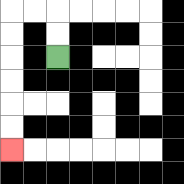{'start': '[2, 2]', 'end': '[0, 6]', 'path_directions': 'U,U,L,L,D,D,D,D,D,D', 'path_coordinates': '[[2, 2], [2, 1], [2, 0], [1, 0], [0, 0], [0, 1], [0, 2], [0, 3], [0, 4], [0, 5], [0, 6]]'}